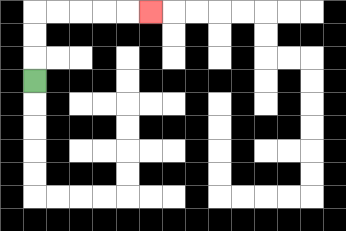{'start': '[1, 3]', 'end': '[6, 0]', 'path_directions': 'U,U,U,R,R,R,R,R', 'path_coordinates': '[[1, 3], [1, 2], [1, 1], [1, 0], [2, 0], [3, 0], [4, 0], [5, 0], [6, 0]]'}